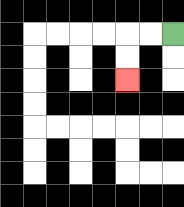{'start': '[7, 1]', 'end': '[5, 3]', 'path_directions': 'L,L,D,D', 'path_coordinates': '[[7, 1], [6, 1], [5, 1], [5, 2], [5, 3]]'}